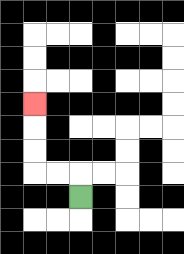{'start': '[3, 8]', 'end': '[1, 4]', 'path_directions': 'U,L,L,U,U,U', 'path_coordinates': '[[3, 8], [3, 7], [2, 7], [1, 7], [1, 6], [1, 5], [1, 4]]'}